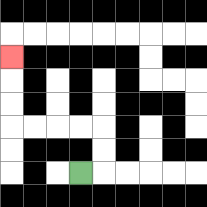{'start': '[3, 7]', 'end': '[0, 2]', 'path_directions': 'R,U,U,L,L,L,L,U,U,U', 'path_coordinates': '[[3, 7], [4, 7], [4, 6], [4, 5], [3, 5], [2, 5], [1, 5], [0, 5], [0, 4], [0, 3], [0, 2]]'}